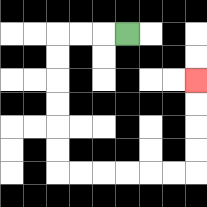{'start': '[5, 1]', 'end': '[8, 3]', 'path_directions': 'L,L,L,D,D,D,D,D,D,R,R,R,R,R,R,U,U,U,U', 'path_coordinates': '[[5, 1], [4, 1], [3, 1], [2, 1], [2, 2], [2, 3], [2, 4], [2, 5], [2, 6], [2, 7], [3, 7], [4, 7], [5, 7], [6, 7], [7, 7], [8, 7], [8, 6], [8, 5], [8, 4], [8, 3]]'}